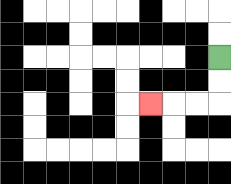{'start': '[9, 2]', 'end': '[6, 4]', 'path_directions': 'D,D,L,L,L', 'path_coordinates': '[[9, 2], [9, 3], [9, 4], [8, 4], [7, 4], [6, 4]]'}